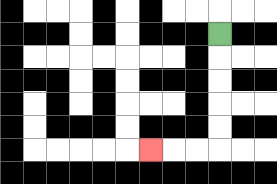{'start': '[9, 1]', 'end': '[6, 6]', 'path_directions': 'D,D,D,D,D,L,L,L', 'path_coordinates': '[[9, 1], [9, 2], [9, 3], [9, 4], [9, 5], [9, 6], [8, 6], [7, 6], [6, 6]]'}